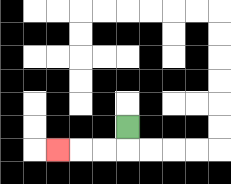{'start': '[5, 5]', 'end': '[2, 6]', 'path_directions': 'D,L,L,L', 'path_coordinates': '[[5, 5], [5, 6], [4, 6], [3, 6], [2, 6]]'}